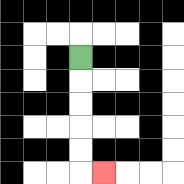{'start': '[3, 2]', 'end': '[4, 7]', 'path_directions': 'D,D,D,D,D,R', 'path_coordinates': '[[3, 2], [3, 3], [3, 4], [3, 5], [3, 6], [3, 7], [4, 7]]'}